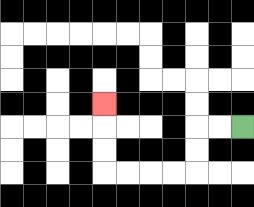{'start': '[10, 5]', 'end': '[4, 4]', 'path_directions': 'L,L,D,D,L,L,L,L,U,U,U', 'path_coordinates': '[[10, 5], [9, 5], [8, 5], [8, 6], [8, 7], [7, 7], [6, 7], [5, 7], [4, 7], [4, 6], [4, 5], [4, 4]]'}